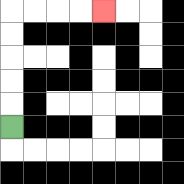{'start': '[0, 5]', 'end': '[4, 0]', 'path_directions': 'U,U,U,U,U,R,R,R,R', 'path_coordinates': '[[0, 5], [0, 4], [0, 3], [0, 2], [0, 1], [0, 0], [1, 0], [2, 0], [3, 0], [4, 0]]'}